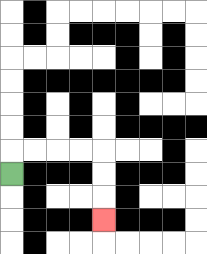{'start': '[0, 7]', 'end': '[4, 9]', 'path_directions': 'U,R,R,R,R,D,D,D', 'path_coordinates': '[[0, 7], [0, 6], [1, 6], [2, 6], [3, 6], [4, 6], [4, 7], [4, 8], [4, 9]]'}